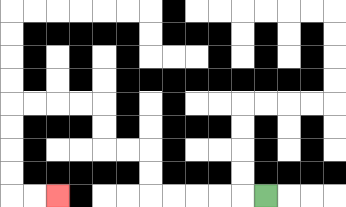{'start': '[11, 8]', 'end': '[2, 8]', 'path_directions': 'L,L,L,L,L,U,U,L,L,U,U,L,L,L,L,D,D,D,D,R,R', 'path_coordinates': '[[11, 8], [10, 8], [9, 8], [8, 8], [7, 8], [6, 8], [6, 7], [6, 6], [5, 6], [4, 6], [4, 5], [4, 4], [3, 4], [2, 4], [1, 4], [0, 4], [0, 5], [0, 6], [0, 7], [0, 8], [1, 8], [2, 8]]'}